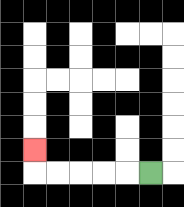{'start': '[6, 7]', 'end': '[1, 6]', 'path_directions': 'L,L,L,L,L,U', 'path_coordinates': '[[6, 7], [5, 7], [4, 7], [3, 7], [2, 7], [1, 7], [1, 6]]'}